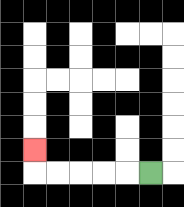{'start': '[6, 7]', 'end': '[1, 6]', 'path_directions': 'L,L,L,L,L,U', 'path_coordinates': '[[6, 7], [5, 7], [4, 7], [3, 7], [2, 7], [1, 7], [1, 6]]'}